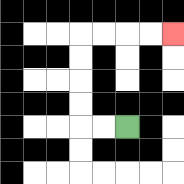{'start': '[5, 5]', 'end': '[7, 1]', 'path_directions': 'L,L,U,U,U,U,R,R,R,R', 'path_coordinates': '[[5, 5], [4, 5], [3, 5], [3, 4], [3, 3], [3, 2], [3, 1], [4, 1], [5, 1], [6, 1], [7, 1]]'}